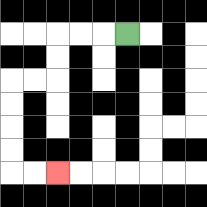{'start': '[5, 1]', 'end': '[2, 7]', 'path_directions': 'L,L,L,D,D,L,L,D,D,D,D,R,R', 'path_coordinates': '[[5, 1], [4, 1], [3, 1], [2, 1], [2, 2], [2, 3], [1, 3], [0, 3], [0, 4], [0, 5], [0, 6], [0, 7], [1, 7], [2, 7]]'}